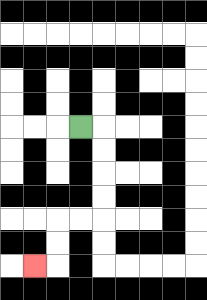{'start': '[3, 5]', 'end': '[1, 11]', 'path_directions': 'R,D,D,D,D,L,L,D,D,L', 'path_coordinates': '[[3, 5], [4, 5], [4, 6], [4, 7], [4, 8], [4, 9], [3, 9], [2, 9], [2, 10], [2, 11], [1, 11]]'}